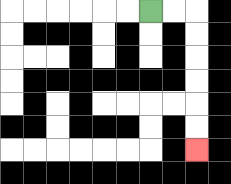{'start': '[6, 0]', 'end': '[8, 6]', 'path_directions': 'R,R,D,D,D,D,D,D', 'path_coordinates': '[[6, 0], [7, 0], [8, 0], [8, 1], [8, 2], [8, 3], [8, 4], [8, 5], [8, 6]]'}